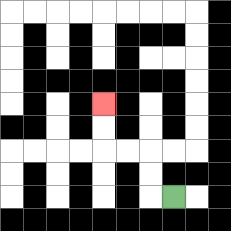{'start': '[7, 8]', 'end': '[4, 4]', 'path_directions': 'L,U,U,L,L,U,U', 'path_coordinates': '[[7, 8], [6, 8], [6, 7], [6, 6], [5, 6], [4, 6], [4, 5], [4, 4]]'}